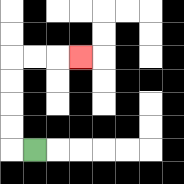{'start': '[1, 6]', 'end': '[3, 2]', 'path_directions': 'L,U,U,U,U,R,R,R', 'path_coordinates': '[[1, 6], [0, 6], [0, 5], [0, 4], [0, 3], [0, 2], [1, 2], [2, 2], [3, 2]]'}